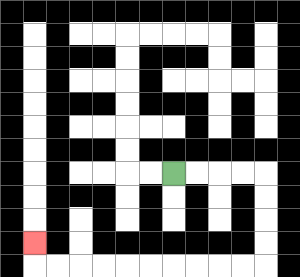{'start': '[7, 7]', 'end': '[1, 10]', 'path_directions': 'R,R,R,R,D,D,D,D,L,L,L,L,L,L,L,L,L,L,U', 'path_coordinates': '[[7, 7], [8, 7], [9, 7], [10, 7], [11, 7], [11, 8], [11, 9], [11, 10], [11, 11], [10, 11], [9, 11], [8, 11], [7, 11], [6, 11], [5, 11], [4, 11], [3, 11], [2, 11], [1, 11], [1, 10]]'}